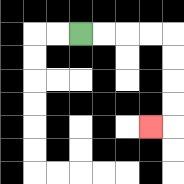{'start': '[3, 1]', 'end': '[6, 5]', 'path_directions': 'R,R,R,R,D,D,D,D,L', 'path_coordinates': '[[3, 1], [4, 1], [5, 1], [6, 1], [7, 1], [7, 2], [7, 3], [7, 4], [7, 5], [6, 5]]'}